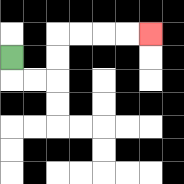{'start': '[0, 2]', 'end': '[6, 1]', 'path_directions': 'D,R,R,U,U,R,R,R,R', 'path_coordinates': '[[0, 2], [0, 3], [1, 3], [2, 3], [2, 2], [2, 1], [3, 1], [4, 1], [5, 1], [6, 1]]'}